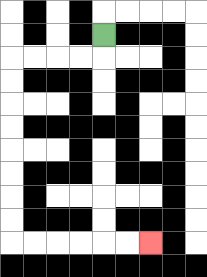{'start': '[4, 1]', 'end': '[6, 10]', 'path_directions': 'D,L,L,L,L,D,D,D,D,D,D,D,D,R,R,R,R,R,R', 'path_coordinates': '[[4, 1], [4, 2], [3, 2], [2, 2], [1, 2], [0, 2], [0, 3], [0, 4], [0, 5], [0, 6], [0, 7], [0, 8], [0, 9], [0, 10], [1, 10], [2, 10], [3, 10], [4, 10], [5, 10], [6, 10]]'}